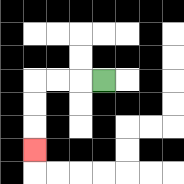{'start': '[4, 3]', 'end': '[1, 6]', 'path_directions': 'L,L,L,D,D,D', 'path_coordinates': '[[4, 3], [3, 3], [2, 3], [1, 3], [1, 4], [1, 5], [1, 6]]'}